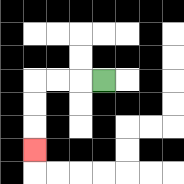{'start': '[4, 3]', 'end': '[1, 6]', 'path_directions': 'L,L,L,D,D,D', 'path_coordinates': '[[4, 3], [3, 3], [2, 3], [1, 3], [1, 4], [1, 5], [1, 6]]'}